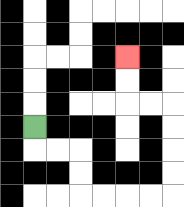{'start': '[1, 5]', 'end': '[5, 2]', 'path_directions': 'D,R,R,D,D,R,R,R,R,U,U,U,U,L,L,U,U', 'path_coordinates': '[[1, 5], [1, 6], [2, 6], [3, 6], [3, 7], [3, 8], [4, 8], [5, 8], [6, 8], [7, 8], [7, 7], [7, 6], [7, 5], [7, 4], [6, 4], [5, 4], [5, 3], [5, 2]]'}